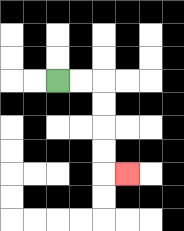{'start': '[2, 3]', 'end': '[5, 7]', 'path_directions': 'R,R,D,D,D,D,R', 'path_coordinates': '[[2, 3], [3, 3], [4, 3], [4, 4], [4, 5], [4, 6], [4, 7], [5, 7]]'}